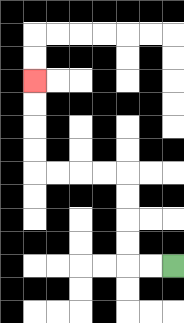{'start': '[7, 11]', 'end': '[1, 3]', 'path_directions': 'L,L,U,U,U,U,L,L,L,L,U,U,U,U', 'path_coordinates': '[[7, 11], [6, 11], [5, 11], [5, 10], [5, 9], [5, 8], [5, 7], [4, 7], [3, 7], [2, 7], [1, 7], [1, 6], [1, 5], [1, 4], [1, 3]]'}